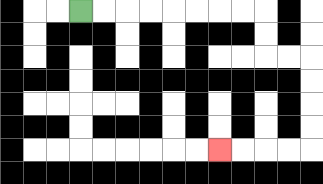{'start': '[3, 0]', 'end': '[9, 6]', 'path_directions': 'R,R,R,R,R,R,R,R,D,D,R,R,D,D,D,D,L,L,L,L', 'path_coordinates': '[[3, 0], [4, 0], [5, 0], [6, 0], [7, 0], [8, 0], [9, 0], [10, 0], [11, 0], [11, 1], [11, 2], [12, 2], [13, 2], [13, 3], [13, 4], [13, 5], [13, 6], [12, 6], [11, 6], [10, 6], [9, 6]]'}